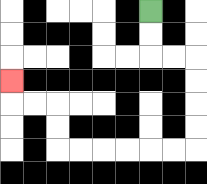{'start': '[6, 0]', 'end': '[0, 3]', 'path_directions': 'D,D,R,R,D,D,D,D,L,L,L,L,L,L,U,U,L,L,U', 'path_coordinates': '[[6, 0], [6, 1], [6, 2], [7, 2], [8, 2], [8, 3], [8, 4], [8, 5], [8, 6], [7, 6], [6, 6], [5, 6], [4, 6], [3, 6], [2, 6], [2, 5], [2, 4], [1, 4], [0, 4], [0, 3]]'}